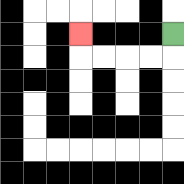{'start': '[7, 1]', 'end': '[3, 1]', 'path_directions': 'D,L,L,L,L,U', 'path_coordinates': '[[7, 1], [7, 2], [6, 2], [5, 2], [4, 2], [3, 2], [3, 1]]'}